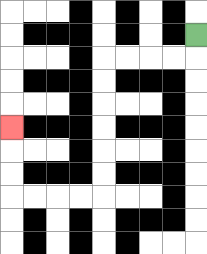{'start': '[8, 1]', 'end': '[0, 5]', 'path_directions': 'D,L,L,L,L,D,D,D,D,D,D,L,L,L,L,U,U,U', 'path_coordinates': '[[8, 1], [8, 2], [7, 2], [6, 2], [5, 2], [4, 2], [4, 3], [4, 4], [4, 5], [4, 6], [4, 7], [4, 8], [3, 8], [2, 8], [1, 8], [0, 8], [0, 7], [0, 6], [0, 5]]'}